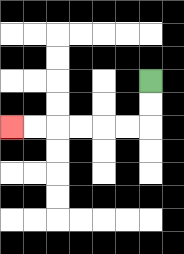{'start': '[6, 3]', 'end': '[0, 5]', 'path_directions': 'D,D,L,L,L,L,L,L', 'path_coordinates': '[[6, 3], [6, 4], [6, 5], [5, 5], [4, 5], [3, 5], [2, 5], [1, 5], [0, 5]]'}